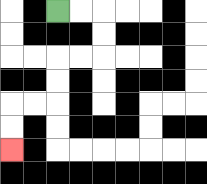{'start': '[2, 0]', 'end': '[0, 6]', 'path_directions': 'R,R,D,D,L,L,D,D,L,L,D,D', 'path_coordinates': '[[2, 0], [3, 0], [4, 0], [4, 1], [4, 2], [3, 2], [2, 2], [2, 3], [2, 4], [1, 4], [0, 4], [0, 5], [0, 6]]'}